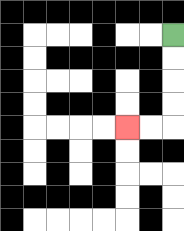{'start': '[7, 1]', 'end': '[5, 5]', 'path_directions': 'D,D,D,D,L,L', 'path_coordinates': '[[7, 1], [7, 2], [7, 3], [7, 4], [7, 5], [6, 5], [5, 5]]'}